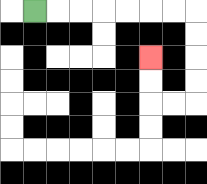{'start': '[1, 0]', 'end': '[6, 2]', 'path_directions': 'R,R,R,R,R,R,R,D,D,D,D,L,L,U,U', 'path_coordinates': '[[1, 0], [2, 0], [3, 0], [4, 0], [5, 0], [6, 0], [7, 0], [8, 0], [8, 1], [8, 2], [8, 3], [8, 4], [7, 4], [6, 4], [6, 3], [6, 2]]'}